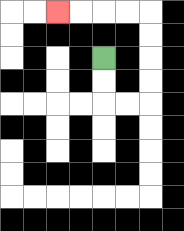{'start': '[4, 2]', 'end': '[2, 0]', 'path_directions': 'D,D,R,R,U,U,U,U,L,L,L,L', 'path_coordinates': '[[4, 2], [4, 3], [4, 4], [5, 4], [6, 4], [6, 3], [6, 2], [6, 1], [6, 0], [5, 0], [4, 0], [3, 0], [2, 0]]'}